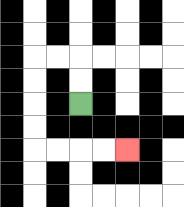{'start': '[3, 4]', 'end': '[5, 6]', 'path_directions': 'U,U,L,L,D,D,D,D,R,R,R,R', 'path_coordinates': '[[3, 4], [3, 3], [3, 2], [2, 2], [1, 2], [1, 3], [1, 4], [1, 5], [1, 6], [2, 6], [3, 6], [4, 6], [5, 6]]'}